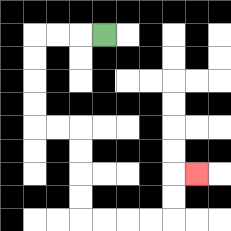{'start': '[4, 1]', 'end': '[8, 7]', 'path_directions': 'L,L,L,D,D,D,D,R,R,D,D,D,D,R,R,R,R,U,U,R', 'path_coordinates': '[[4, 1], [3, 1], [2, 1], [1, 1], [1, 2], [1, 3], [1, 4], [1, 5], [2, 5], [3, 5], [3, 6], [3, 7], [3, 8], [3, 9], [4, 9], [5, 9], [6, 9], [7, 9], [7, 8], [7, 7], [8, 7]]'}